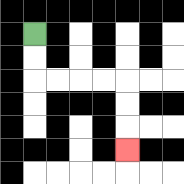{'start': '[1, 1]', 'end': '[5, 6]', 'path_directions': 'D,D,R,R,R,R,D,D,D', 'path_coordinates': '[[1, 1], [1, 2], [1, 3], [2, 3], [3, 3], [4, 3], [5, 3], [5, 4], [5, 5], [5, 6]]'}